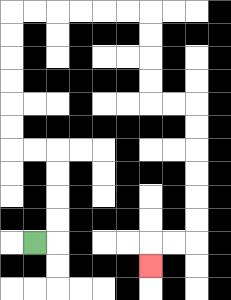{'start': '[1, 10]', 'end': '[6, 11]', 'path_directions': 'R,U,U,U,U,L,L,U,U,U,U,U,U,R,R,R,R,R,R,D,D,D,D,R,R,D,D,D,D,D,D,L,L,D', 'path_coordinates': '[[1, 10], [2, 10], [2, 9], [2, 8], [2, 7], [2, 6], [1, 6], [0, 6], [0, 5], [0, 4], [0, 3], [0, 2], [0, 1], [0, 0], [1, 0], [2, 0], [3, 0], [4, 0], [5, 0], [6, 0], [6, 1], [6, 2], [6, 3], [6, 4], [7, 4], [8, 4], [8, 5], [8, 6], [8, 7], [8, 8], [8, 9], [8, 10], [7, 10], [6, 10], [6, 11]]'}